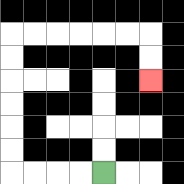{'start': '[4, 7]', 'end': '[6, 3]', 'path_directions': 'L,L,L,L,U,U,U,U,U,U,R,R,R,R,R,R,D,D', 'path_coordinates': '[[4, 7], [3, 7], [2, 7], [1, 7], [0, 7], [0, 6], [0, 5], [0, 4], [0, 3], [0, 2], [0, 1], [1, 1], [2, 1], [3, 1], [4, 1], [5, 1], [6, 1], [6, 2], [6, 3]]'}